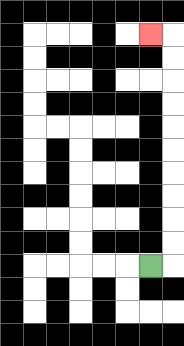{'start': '[6, 11]', 'end': '[6, 1]', 'path_directions': 'R,U,U,U,U,U,U,U,U,U,U,L', 'path_coordinates': '[[6, 11], [7, 11], [7, 10], [7, 9], [7, 8], [7, 7], [7, 6], [7, 5], [7, 4], [7, 3], [7, 2], [7, 1], [6, 1]]'}